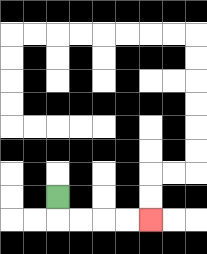{'start': '[2, 8]', 'end': '[6, 9]', 'path_directions': 'D,R,R,R,R', 'path_coordinates': '[[2, 8], [2, 9], [3, 9], [4, 9], [5, 9], [6, 9]]'}